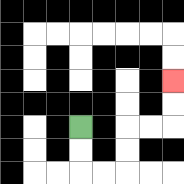{'start': '[3, 5]', 'end': '[7, 3]', 'path_directions': 'D,D,R,R,U,U,R,R,U,U', 'path_coordinates': '[[3, 5], [3, 6], [3, 7], [4, 7], [5, 7], [5, 6], [5, 5], [6, 5], [7, 5], [7, 4], [7, 3]]'}